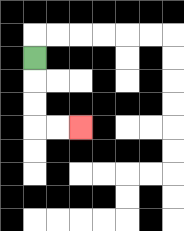{'start': '[1, 2]', 'end': '[3, 5]', 'path_directions': 'D,D,D,R,R', 'path_coordinates': '[[1, 2], [1, 3], [1, 4], [1, 5], [2, 5], [3, 5]]'}